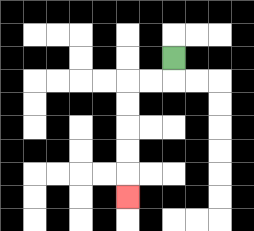{'start': '[7, 2]', 'end': '[5, 8]', 'path_directions': 'D,L,L,D,D,D,D,D', 'path_coordinates': '[[7, 2], [7, 3], [6, 3], [5, 3], [5, 4], [5, 5], [5, 6], [5, 7], [5, 8]]'}